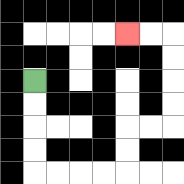{'start': '[1, 3]', 'end': '[5, 1]', 'path_directions': 'D,D,D,D,R,R,R,R,U,U,R,R,U,U,U,U,L,L', 'path_coordinates': '[[1, 3], [1, 4], [1, 5], [1, 6], [1, 7], [2, 7], [3, 7], [4, 7], [5, 7], [5, 6], [5, 5], [6, 5], [7, 5], [7, 4], [7, 3], [7, 2], [7, 1], [6, 1], [5, 1]]'}